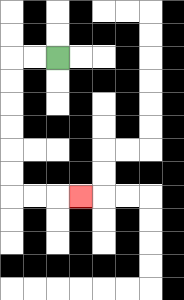{'start': '[2, 2]', 'end': '[3, 8]', 'path_directions': 'L,L,D,D,D,D,D,D,R,R,R', 'path_coordinates': '[[2, 2], [1, 2], [0, 2], [0, 3], [0, 4], [0, 5], [0, 6], [0, 7], [0, 8], [1, 8], [2, 8], [3, 8]]'}